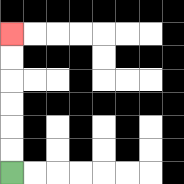{'start': '[0, 7]', 'end': '[0, 1]', 'path_directions': 'U,U,U,U,U,U', 'path_coordinates': '[[0, 7], [0, 6], [0, 5], [0, 4], [0, 3], [0, 2], [0, 1]]'}